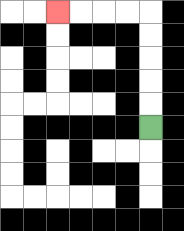{'start': '[6, 5]', 'end': '[2, 0]', 'path_directions': 'U,U,U,U,U,L,L,L,L', 'path_coordinates': '[[6, 5], [6, 4], [6, 3], [6, 2], [6, 1], [6, 0], [5, 0], [4, 0], [3, 0], [2, 0]]'}